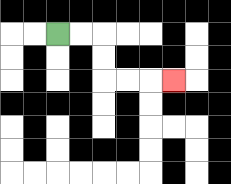{'start': '[2, 1]', 'end': '[7, 3]', 'path_directions': 'R,R,D,D,R,R,R', 'path_coordinates': '[[2, 1], [3, 1], [4, 1], [4, 2], [4, 3], [5, 3], [6, 3], [7, 3]]'}